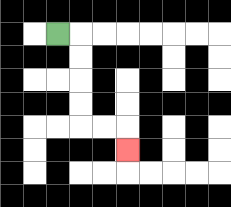{'start': '[2, 1]', 'end': '[5, 6]', 'path_directions': 'R,D,D,D,D,R,R,D', 'path_coordinates': '[[2, 1], [3, 1], [3, 2], [3, 3], [3, 4], [3, 5], [4, 5], [5, 5], [5, 6]]'}